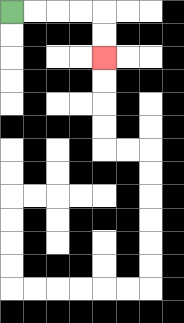{'start': '[0, 0]', 'end': '[4, 2]', 'path_directions': 'R,R,R,R,D,D', 'path_coordinates': '[[0, 0], [1, 0], [2, 0], [3, 0], [4, 0], [4, 1], [4, 2]]'}